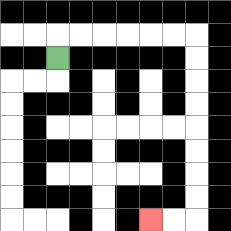{'start': '[2, 2]', 'end': '[6, 9]', 'path_directions': 'U,R,R,R,R,R,R,D,D,D,D,D,D,D,D,L,L', 'path_coordinates': '[[2, 2], [2, 1], [3, 1], [4, 1], [5, 1], [6, 1], [7, 1], [8, 1], [8, 2], [8, 3], [8, 4], [8, 5], [8, 6], [8, 7], [8, 8], [8, 9], [7, 9], [6, 9]]'}